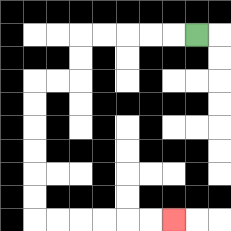{'start': '[8, 1]', 'end': '[7, 9]', 'path_directions': 'L,L,L,L,L,D,D,L,L,D,D,D,D,D,D,R,R,R,R,R,R', 'path_coordinates': '[[8, 1], [7, 1], [6, 1], [5, 1], [4, 1], [3, 1], [3, 2], [3, 3], [2, 3], [1, 3], [1, 4], [1, 5], [1, 6], [1, 7], [1, 8], [1, 9], [2, 9], [3, 9], [4, 9], [5, 9], [6, 9], [7, 9]]'}